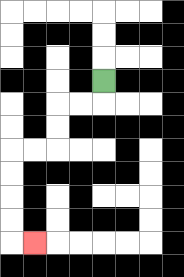{'start': '[4, 3]', 'end': '[1, 10]', 'path_directions': 'D,L,L,D,D,L,L,D,D,D,D,R', 'path_coordinates': '[[4, 3], [4, 4], [3, 4], [2, 4], [2, 5], [2, 6], [1, 6], [0, 6], [0, 7], [0, 8], [0, 9], [0, 10], [1, 10]]'}